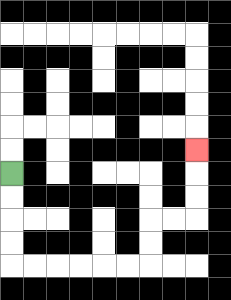{'start': '[0, 7]', 'end': '[8, 6]', 'path_directions': 'D,D,D,D,R,R,R,R,R,R,U,U,R,R,U,U,U', 'path_coordinates': '[[0, 7], [0, 8], [0, 9], [0, 10], [0, 11], [1, 11], [2, 11], [3, 11], [4, 11], [5, 11], [6, 11], [6, 10], [6, 9], [7, 9], [8, 9], [8, 8], [8, 7], [8, 6]]'}